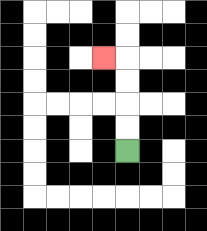{'start': '[5, 6]', 'end': '[4, 2]', 'path_directions': 'U,U,U,U,L', 'path_coordinates': '[[5, 6], [5, 5], [5, 4], [5, 3], [5, 2], [4, 2]]'}